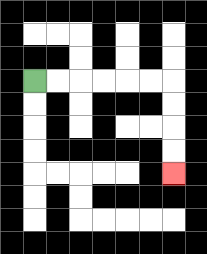{'start': '[1, 3]', 'end': '[7, 7]', 'path_directions': 'R,R,R,R,R,R,D,D,D,D', 'path_coordinates': '[[1, 3], [2, 3], [3, 3], [4, 3], [5, 3], [6, 3], [7, 3], [7, 4], [7, 5], [7, 6], [7, 7]]'}